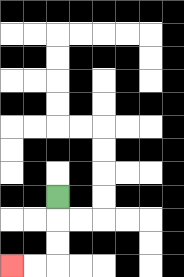{'start': '[2, 8]', 'end': '[0, 11]', 'path_directions': 'D,D,D,L,L', 'path_coordinates': '[[2, 8], [2, 9], [2, 10], [2, 11], [1, 11], [0, 11]]'}